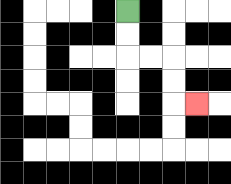{'start': '[5, 0]', 'end': '[8, 4]', 'path_directions': 'D,D,R,R,D,D,R', 'path_coordinates': '[[5, 0], [5, 1], [5, 2], [6, 2], [7, 2], [7, 3], [7, 4], [8, 4]]'}